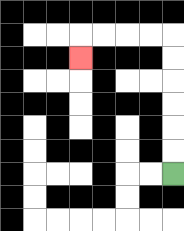{'start': '[7, 7]', 'end': '[3, 2]', 'path_directions': 'U,U,U,U,U,U,L,L,L,L,D', 'path_coordinates': '[[7, 7], [7, 6], [7, 5], [7, 4], [7, 3], [7, 2], [7, 1], [6, 1], [5, 1], [4, 1], [3, 1], [3, 2]]'}